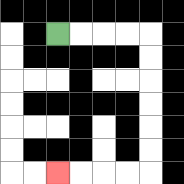{'start': '[2, 1]', 'end': '[2, 7]', 'path_directions': 'R,R,R,R,D,D,D,D,D,D,L,L,L,L', 'path_coordinates': '[[2, 1], [3, 1], [4, 1], [5, 1], [6, 1], [6, 2], [6, 3], [6, 4], [6, 5], [6, 6], [6, 7], [5, 7], [4, 7], [3, 7], [2, 7]]'}